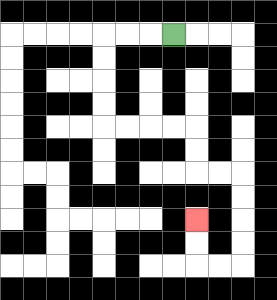{'start': '[7, 1]', 'end': '[8, 9]', 'path_directions': 'L,L,L,D,D,D,D,R,R,R,R,D,D,R,R,D,D,D,D,L,L,U,U', 'path_coordinates': '[[7, 1], [6, 1], [5, 1], [4, 1], [4, 2], [4, 3], [4, 4], [4, 5], [5, 5], [6, 5], [7, 5], [8, 5], [8, 6], [8, 7], [9, 7], [10, 7], [10, 8], [10, 9], [10, 10], [10, 11], [9, 11], [8, 11], [8, 10], [8, 9]]'}